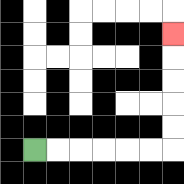{'start': '[1, 6]', 'end': '[7, 1]', 'path_directions': 'R,R,R,R,R,R,U,U,U,U,U', 'path_coordinates': '[[1, 6], [2, 6], [3, 6], [4, 6], [5, 6], [6, 6], [7, 6], [7, 5], [7, 4], [7, 3], [7, 2], [7, 1]]'}